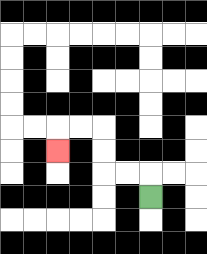{'start': '[6, 8]', 'end': '[2, 6]', 'path_directions': 'U,L,L,U,U,L,L,D', 'path_coordinates': '[[6, 8], [6, 7], [5, 7], [4, 7], [4, 6], [4, 5], [3, 5], [2, 5], [2, 6]]'}